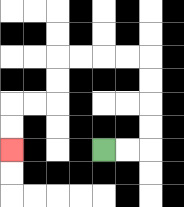{'start': '[4, 6]', 'end': '[0, 6]', 'path_directions': 'R,R,U,U,U,U,L,L,L,L,D,D,L,L,D,D', 'path_coordinates': '[[4, 6], [5, 6], [6, 6], [6, 5], [6, 4], [6, 3], [6, 2], [5, 2], [4, 2], [3, 2], [2, 2], [2, 3], [2, 4], [1, 4], [0, 4], [0, 5], [0, 6]]'}